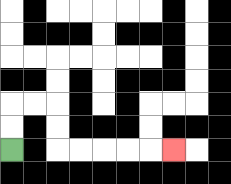{'start': '[0, 6]', 'end': '[7, 6]', 'path_directions': 'U,U,R,R,D,D,R,R,R,R,R', 'path_coordinates': '[[0, 6], [0, 5], [0, 4], [1, 4], [2, 4], [2, 5], [2, 6], [3, 6], [4, 6], [5, 6], [6, 6], [7, 6]]'}